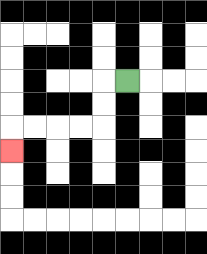{'start': '[5, 3]', 'end': '[0, 6]', 'path_directions': 'L,D,D,L,L,L,L,D', 'path_coordinates': '[[5, 3], [4, 3], [4, 4], [4, 5], [3, 5], [2, 5], [1, 5], [0, 5], [0, 6]]'}